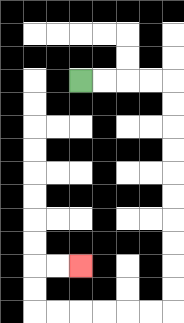{'start': '[3, 3]', 'end': '[3, 11]', 'path_directions': 'R,R,R,R,D,D,D,D,D,D,D,D,D,D,L,L,L,L,L,L,U,U,R,R', 'path_coordinates': '[[3, 3], [4, 3], [5, 3], [6, 3], [7, 3], [7, 4], [7, 5], [7, 6], [7, 7], [7, 8], [7, 9], [7, 10], [7, 11], [7, 12], [7, 13], [6, 13], [5, 13], [4, 13], [3, 13], [2, 13], [1, 13], [1, 12], [1, 11], [2, 11], [3, 11]]'}